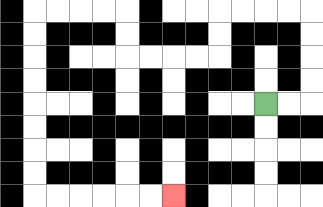{'start': '[11, 4]', 'end': '[7, 8]', 'path_directions': 'R,R,U,U,U,U,L,L,L,L,D,D,L,L,L,L,U,U,L,L,L,L,D,D,D,D,D,D,D,D,R,R,R,R,R,R', 'path_coordinates': '[[11, 4], [12, 4], [13, 4], [13, 3], [13, 2], [13, 1], [13, 0], [12, 0], [11, 0], [10, 0], [9, 0], [9, 1], [9, 2], [8, 2], [7, 2], [6, 2], [5, 2], [5, 1], [5, 0], [4, 0], [3, 0], [2, 0], [1, 0], [1, 1], [1, 2], [1, 3], [1, 4], [1, 5], [1, 6], [1, 7], [1, 8], [2, 8], [3, 8], [4, 8], [5, 8], [6, 8], [7, 8]]'}